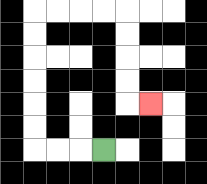{'start': '[4, 6]', 'end': '[6, 4]', 'path_directions': 'L,L,L,U,U,U,U,U,U,R,R,R,R,D,D,D,D,R', 'path_coordinates': '[[4, 6], [3, 6], [2, 6], [1, 6], [1, 5], [1, 4], [1, 3], [1, 2], [1, 1], [1, 0], [2, 0], [3, 0], [4, 0], [5, 0], [5, 1], [5, 2], [5, 3], [5, 4], [6, 4]]'}